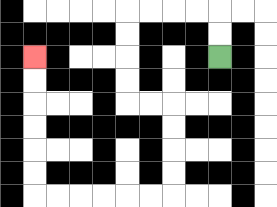{'start': '[9, 2]', 'end': '[1, 2]', 'path_directions': 'U,U,L,L,L,L,D,D,D,D,R,R,D,D,D,D,L,L,L,L,L,L,U,U,U,U,U,U', 'path_coordinates': '[[9, 2], [9, 1], [9, 0], [8, 0], [7, 0], [6, 0], [5, 0], [5, 1], [5, 2], [5, 3], [5, 4], [6, 4], [7, 4], [7, 5], [7, 6], [7, 7], [7, 8], [6, 8], [5, 8], [4, 8], [3, 8], [2, 8], [1, 8], [1, 7], [1, 6], [1, 5], [1, 4], [1, 3], [1, 2]]'}